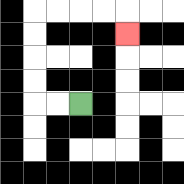{'start': '[3, 4]', 'end': '[5, 1]', 'path_directions': 'L,L,U,U,U,U,R,R,R,R,D', 'path_coordinates': '[[3, 4], [2, 4], [1, 4], [1, 3], [1, 2], [1, 1], [1, 0], [2, 0], [3, 0], [4, 0], [5, 0], [5, 1]]'}